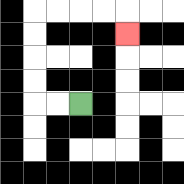{'start': '[3, 4]', 'end': '[5, 1]', 'path_directions': 'L,L,U,U,U,U,R,R,R,R,D', 'path_coordinates': '[[3, 4], [2, 4], [1, 4], [1, 3], [1, 2], [1, 1], [1, 0], [2, 0], [3, 0], [4, 0], [5, 0], [5, 1]]'}